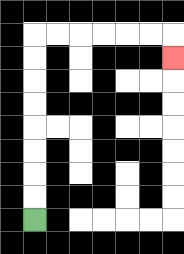{'start': '[1, 9]', 'end': '[7, 2]', 'path_directions': 'U,U,U,U,U,U,U,U,R,R,R,R,R,R,D', 'path_coordinates': '[[1, 9], [1, 8], [1, 7], [1, 6], [1, 5], [1, 4], [1, 3], [1, 2], [1, 1], [2, 1], [3, 1], [4, 1], [5, 1], [6, 1], [7, 1], [7, 2]]'}